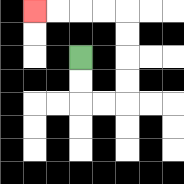{'start': '[3, 2]', 'end': '[1, 0]', 'path_directions': 'D,D,R,R,U,U,U,U,L,L,L,L', 'path_coordinates': '[[3, 2], [3, 3], [3, 4], [4, 4], [5, 4], [5, 3], [5, 2], [5, 1], [5, 0], [4, 0], [3, 0], [2, 0], [1, 0]]'}